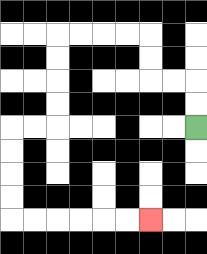{'start': '[8, 5]', 'end': '[6, 9]', 'path_directions': 'U,U,L,L,U,U,L,L,L,L,D,D,D,D,L,L,D,D,D,D,R,R,R,R,R,R', 'path_coordinates': '[[8, 5], [8, 4], [8, 3], [7, 3], [6, 3], [6, 2], [6, 1], [5, 1], [4, 1], [3, 1], [2, 1], [2, 2], [2, 3], [2, 4], [2, 5], [1, 5], [0, 5], [0, 6], [0, 7], [0, 8], [0, 9], [1, 9], [2, 9], [3, 9], [4, 9], [5, 9], [6, 9]]'}